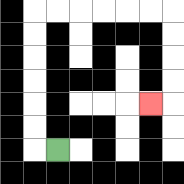{'start': '[2, 6]', 'end': '[6, 4]', 'path_directions': 'L,U,U,U,U,U,U,R,R,R,R,R,R,D,D,D,D,L', 'path_coordinates': '[[2, 6], [1, 6], [1, 5], [1, 4], [1, 3], [1, 2], [1, 1], [1, 0], [2, 0], [3, 0], [4, 0], [5, 0], [6, 0], [7, 0], [7, 1], [7, 2], [7, 3], [7, 4], [6, 4]]'}